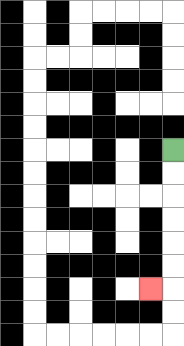{'start': '[7, 6]', 'end': '[6, 12]', 'path_directions': 'D,D,D,D,D,D,L', 'path_coordinates': '[[7, 6], [7, 7], [7, 8], [7, 9], [7, 10], [7, 11], [7, 12], [6, 12]]'}